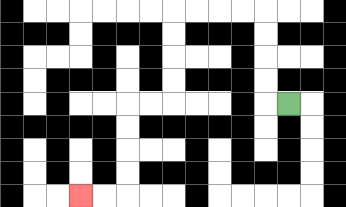{'start': '[12, 4]', 'end': '[3, 8]', 'path_directions': 'L,U,U,U,U,L,L,L,L,D,D,D,D,L,L,D,D,D,D,L,L', 'path_coordinates': '[[12, 4], [11, 4], [11, 3], [11, 2], [11, 1], [11, 0], [10, 0], [9, 0], [8, 0], [7, 0], [7, 1], [7, 2], [7, 3], [7, 4], [6, 4], [5, 4], [5, 5], [5, 6], [5, 7], [5, 8], [4, 8], [3, 8]]'}